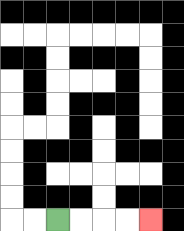{'start': '[2, 9]', 'end': '[6, 9]', 'path_directions': 'R,R,R,R', 'path_coordinates': '[[2, 9], [3, 9], [4, 9], [5, 9], [6, 9]]'}